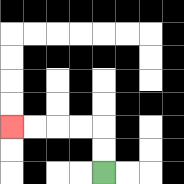{'start': '[4, 7]', 'end': '[0, 5]', 'path_directions': 'U,U,L,L,L,L', 'path_coordinates': '[[4, 7], [4, 6], [4, 5], [3, 5], [2, 5], [1, 5], [0, 5]]'}